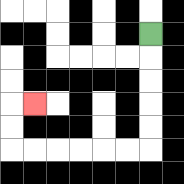{'start': '[6, 1]', 'end': '[1, 4]', 'path_directions': 'D,D,D,D,D,L,L,L,L,L,L,U,U,R', 'path_coordinates': '[[6, 1], [6, 2], [6, 3], [6, 4], [6, 5], [6, 6], [5, 6], [4, 6], [3, 6], [2, 6], [1, 6], [0, 6], [0, 5], [0, 4], [1, 4]]'}